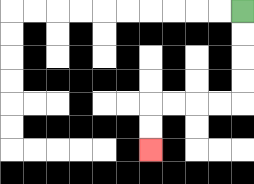{'start': '[10, 0]', 'end': '[6, 6]', 'path_directions': 'D,D,D,D,L,L,L,L,D,D', 'path_coordinates': '[[10, 0], [10, 1], [10, 2], [10, 3], [10, 4], [9, 4], [8, 4], [7, 4], [6, 4], [6, 5], [6, 6]]'}